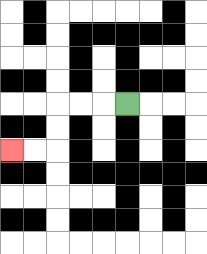{'start': '[5, 4]', 'end': '[0, 6]', 'path_directions': 'L,L,L,D,D,L,L', 'path_coordinates': '[[5, 4], [4, 4], [3, 4], [2, 4], [2, 5], [2, 6], [1, 6], [0, 6]]'}